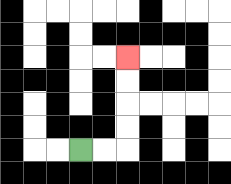{'start': '[3, 6]', 'end': '[5, 2]', 'path_directions': 'R,R,U,U,U,U', 'path_coordinates': '[[3, 6], [4, 6], [5, 6], [5, 5], [5, 4], [5, 3], [5, 2]]'}